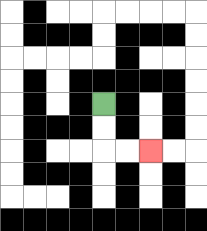{'start': '[4, 4]', 'end': '[6, 6]', 'path_directions': 'D,D,R,R', 'path_coordinates': '[[4, 4], [4, 5], [4, 6], [5, 6], [6, 6]]'}